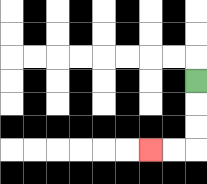{'start': '[8, 3]', 'end': '[6, 6]', 'path_directions': 'D,D,D,L,L', 'path_coordinates': '[[8, 3], [8, 4], [8, 5], [8, 6], [7, 6], [6, 6]]'}